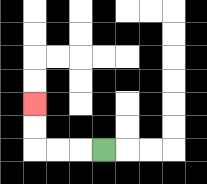{'start': '[4, 6]', 'end': '[1, 4]', 'path_directions': 'L,L,L,U,U', 'path_coordinates': '[[4, 6], [3, 6], [2, 6], [1, 6], [1, 5], [1, 4]]'}